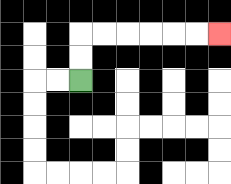{'start': '[3, 3]', 'end': '[9, 1]', 'path_directions': 'U,U,R,R,R,R,R,R', 'path_coordinates': '[[3, 3], [3, 2], [3, 1], [4, 1], [5, 1], [6, 1], [7, 1], [8, 1], [9, 1]]'}